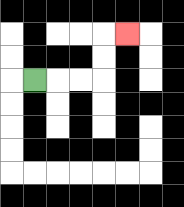{'start': '[1, 3]', 'end': '[5, 1]', 'path_directions': 'R,R,R,U,U,R', 'path_coordinates': '[[1, 3], [2, 3], [3, 3], [4, 3], [4, 2], [4, 1], [5, 1]]'}